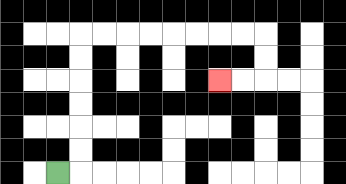{'start': '[2, 7]', 'end': '[9, 3]', 'path_directions': 'R,U,U,U,U,U,U,R,R,R,R,R,R,R,R,D,D,L,L', 'path_coordinates': '[[2, 7], [3, 7], [3, 6], [3, 5], [3, 4], [3, 3], [3, 2], [3, 1], [4, 1], [5, 1], [6, 1], [7, 1], [8, 1], [9, 1], [10, 1], [11, 1], [11, 2], [11, 3], [10, 3], [9, 3]]'}